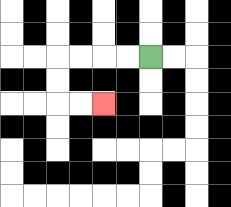{'start': '[6, 2]', 'end': '[4, 4]', 'path_directions': 'L,L,L,L,D,D,R,R', 'path_coordinates': '[[6, 2], [5, 2], [4, 2], [3, 2], [2, 2], [2, 3], [2, 4], [3, 4], [4, 4]]'}